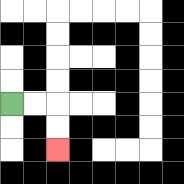{'start': '[0, 4]', 'end': '[2, 6]', 'path_directions': 'R,R,D,D', 'path_coordinates': '[[0, 4], [1, 4], [2, 4], [2, 5], [2, 6]]'}